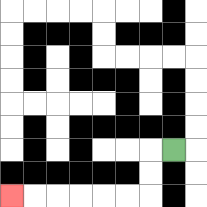{'start': '[7, 6]', 'end': '[0, 8]', 'path_directions': 'L,D,D,L,L,L,L,L,L', 'path_coordinates': '[[7, 6], [6, 6], [6, 7], [6, 8], [5, 8], [4, 8], [3, 8], [2, 8], [1, 8], [0, 8]]'}